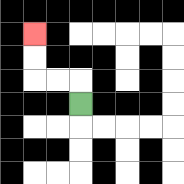{'start': '[3, 4]', 'end': '[1, 1]', 'path_directions': 'U,L,L,U,U', 'path_coordinates': '[[3, 4], [3, 3], [2, 3], [1, 3], [1, 2], [1, 1]]'}